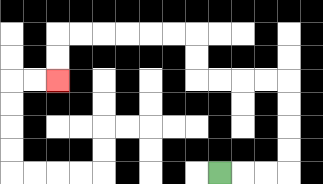{'start': '[9, 7]', 'end': '[2, 3]', 'path_directions': 'R,R,R,U,U,U,U,L,L,L,L,U,U,L,L,L,L,L,L,D,D', 'path_coordinates': '[[9, 7], [10, 7], [11, 7], [12, 7], [12, 6], [12, 5], [12, 4], [12, 3], [11, 3], [10, 3], [9, 3], [8, 3], [8, 2], [8, 1], [7, 1], [6, 1], [5, 1], [4, 1], [3, 1], [2, 1], [2, 2], [2, 3]]'}